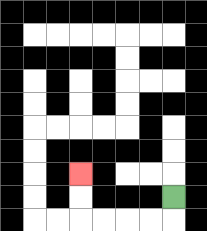{'start': '[7, 8]', 'end': '[3, 7]', 'path_directions': 'D,L,L,L,L,U,U', 'path_coordinates': '[[7, 8], [7, 9], [6, 9], [5, 9], [4, 9], [3, 9], [3, 8], [3, 7]]'}